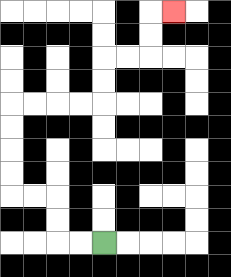{'start': '[4, 10]', 'end': '[7, 0]', 'path_directions': 'L,L,U,U,L,L,U,U,U,U,R,R,R,R,U,U,R,R,U,U,R', 'path_coordinates': '[[4, 10], [3, 10], [2, 10], [2, 9], [2, 8], [1, 8], [0, 8], [0, 7], [0, 6], [0, 5], [0, 4], [1, 4], [2, 4], [3, 4], [4, 4], [4, 3], [4, 2], [5, 2], [6, 2], [6, 1], [6, 0], [7, 0]]'}